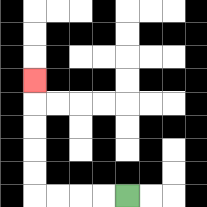{'start': '[5, 8]', 'end': '[1, 3]', 'path_directions': 'L,L,L,L,U,U,U,U,U', 'path_coordinates': '[[5, 8], [4, 8], [3, 8], [2, 8], [1, 8], [1, 7], [1, 6], [1, 5], [1, 4], [1, 3]]'}